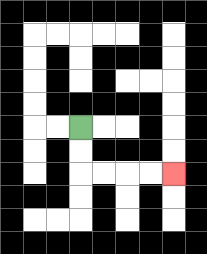{'start': '[3, 5]', 'end': '[7, 7]', 'path_directions': 'D,D,R,R,R,R', 'path_coordinates': '[[3, 5], [3, 6], [3, 7], [4, 7], [5, 7], [6, 7], [7, 7]]'}